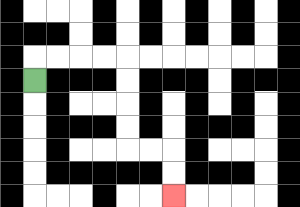{'start': '[1, 3]', 'end': '[7, 8]', 'path_directions': 'U,R,R,R,R,D,D,D,D,R,R,D,D', 'path_coordinates': '[[1, 3], [1, 2], [2, 2], [3, 2], [4, 2], [5, 2], [5, 3], [5, 4], [5, 5], [5, 6], [6, 6], [7, 6], [7, 7], [7, 8]]'}